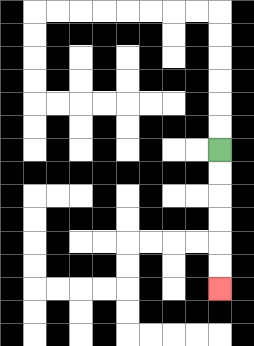{'start': '[9, 6]', 'end': '[9, 12]', 'path_directions': 'D,D,D,D,D,D', 'path_coordinates': '[[9, 6], [9, 7], [9, 8], [9, 9], [9, 10], [9, 11], [9, 12]]'}